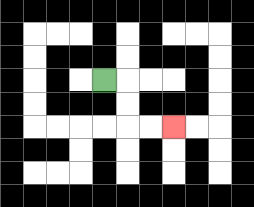{'start': '[4, 3]', 'end': '[7, 5]', 'path_directions': 'R,D,D,R,R', 'path_coordinates': '[[4, 3], [5, 3], [5, 4], [5, 5], [6, 5], [7, 5]]'}